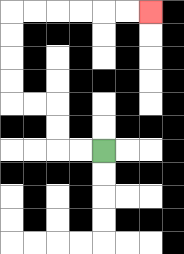{'start': '[4, 6]', 'end': '[6, 0]', 'path_directions': 'L,L,U,U,L,L,U,U,U,U,R,R,R,R,R,R', 'path_coordinates': '[[4, 6], [3, 6], [2, 6], [2, 5], [2, 4], [1, 4], [0, 4], [0, 3], [0, 2], [0, 1], [0, 0], [1, 0], [2, 0], [3, 0], [4, 0], [5, 0], [6, 0]]'}